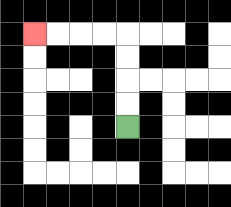{'start': '[5, 5]', 'end': '[1, 1]', 'path_directions': 'U,U,U,U,L,L,L,L', 'path_coordinates': '[[5, 5], [5, 4], [5, 3], [5, 2], [5, 1], [4, 1], [3, 1], [2, 1], [1, 1]]'}